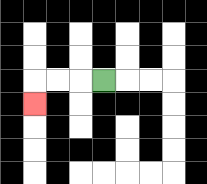{'start': '[4, 3]', 'end': '[1, 4]', 'path_directions': 'L,L,L,D', 'path_coordinates': '[[4, 3], [3, 3], [2, 3], [1, 3], [1, 4]]'}